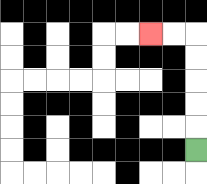{'start': '[8, 6]', 'end': '[6, 1]', 'path_directions': 'U,U,U,U,U,L,L', 'path_coordinates': '[[8, 6], [8, 5], [8, 4], [8, 3], [8, 2], [8, 1], [7, 1], [6, 1]]'}